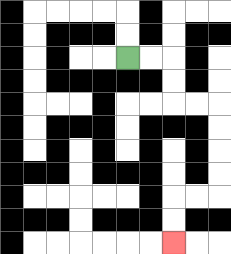{'start': '[5, 2]', 'end': '[7, 10]', 'path_directions': 'R,R,D,D,R,R,D,D,D,D,L,L,D,D', 'path_coordinates': '[[5, 2], [6, 2], [7, 2], [7, 3], [7, 4], [8, 4], [9, 4], [9, 5], [9, 6], [9, 7], [9, 8], [8, 8], [7, 8], [7, 9], [7, 10]]'}